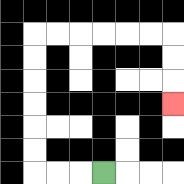{'start': '[4, 7]', 'end': '[7, 4]', 'path_directions': 'L,L,L,U,U,U,U,U,U,R,R,R,R,R,R,D,D,D', 'path_coordinates': '[[4, 7], [3, 7], [2, 7], [1, 7], [1, 6], [1, 5], [1, 4], [1, 3], [1, 2], [1, 1], [2, 1], [3, 1], [4, 1], [5, 1], [6, 1], [7, 1], [7, 2], [7, 3], [7, 4]]'}